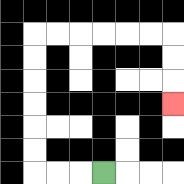{'start': '[4, 7]', 'end': '[7, 4]', 'path_directions': 'L,L,L,U,U,U,U,U,U,R,R,R,R,R,R,D,D,D', 'path_coordinates': '[[4, 7], [3, 7], [2, 7], [1, 7], [1, 6], [1, 5], [1, 4], [1, 3], [1, 2], [1, 1], [2, 1], [3, 1], [4, 1], [5, 1], [6, 1], [7, 1], [7, 2], [7, 3], [7, 4]]'}